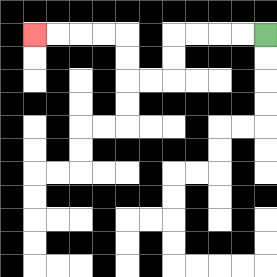{'start': '[11, 1]', 'end': '[1, 1]', 'path_directions': 'L,L,L,L,D,D,L,L,U,U,L,L,L,L', 'path_coordinates': '[[11, 1], [10, 1], [9, 1], [8, 1], [7, 1], [7, 2], [7, 3], [6, 3], [5, 3], [5, 2], [5, 1], [4, 1], [3, 1], [2, 1], [1, 1]]'}